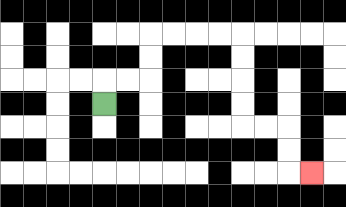{'start': '[4, 4]', 'end': '[13, 7]', 'path_directions': 'U,R,R,U,U,R,R,R,R,D,D,D,D,R,R,D,D,R', 'path_coordinates': '[[4, 4], [4, 3], [5, 3], [6, 3], [6, 2], [6, 1], [7, 1], [8, 1], [9, 1], [10, 1], [10, 2], [10, 3], [10, 4], [10, 5], [11, 5], [12, 5], [12, 6], [12, 7], [13, 7]]'}